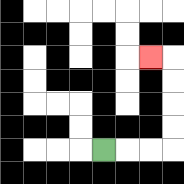{'start': '[4, 6]', 'end': '[6, 2]', 'path_directions': 'R,R,R,U,U,U,U,L', 'path_coordinates': '[[4, 6], [5, 6], [6, 6], [7, 6], [7, 5], [7, 4], [7, 3], [7, 2], [6, 2]]'}